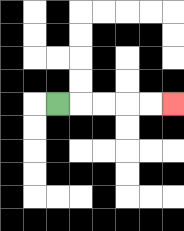{'start': '[2, 4]', 'end': '[7, 4]', 'path_directions': 'R,R,R,R,R', 'path_coordinates': '[[2, 4], [3, 4], [4, 4], [5, 4], [6, 4], [7, 4]]'}